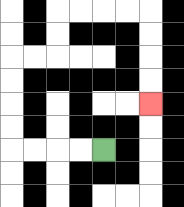{'start': '[4, 6]', 'end': '[6, 4]', 'path_directions': 'L,L,L,L,U,U,U,U,R,R,U,U,R,R,R,R,D,D,D,D', 'path_coordinates': '[[4, 6], [3, 6], [2, 6], [1, 6], [0, 6], [0, 5], [0, 4], [0, 3], [0, 2], [1, 2], [2, 2], [2, 1], [2, 0], [3, 0], [4, 0], [5, 0], [6, 0], [6, 1], [6, 2], [6, 3], [6, 4]]'}